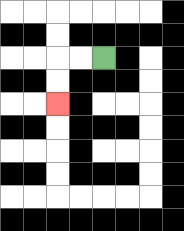{'start': '[4, 2]', 'end': '[2, 4]', 'path_directions': 'L,L,D,D', 'path_coordinates': '[[4, 2], [3, 2], [2, 2], [2, 3], [2, 4]]'}